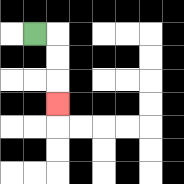{'start': '[1, 1]', 'end': '[2, 4]', 'path_directions': 'R,D,D,D', 'path_coordinates': '[[1, 1], [2, 1], [2, 2], [2, 3], [2, 4]]'}